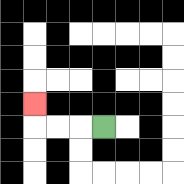{'start': '[4, 5]', 'end': '[1, 4]', 'path_directions': 'L,L,L,U', 'path_coordinates': '[[4, 5], [3, 5], [2, 5], [1, 5], [1, 4]]'}